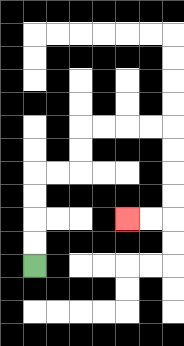{'start': '[1, 11]', 'end': '[5, 9]', 'path_directions': 'U,U,U,U,R,R,U,U,R,R,R,R,D,D,D,D,L,L', 'path_coordinates': '[[1, 11], [1, 10], [1, 9], [1, 8], [1, 7], [2, 7], [3, 7], [3, 6], [3, 5], [4, 5], [5, 5], [6, 5], [7, 5], [7, 6], [7, 7], [7, 8], [7, 9], [6, 9], [5, 9]]'}